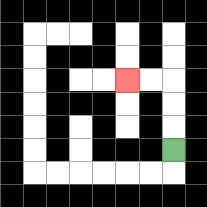{'start': '[7, 6]', 'end': '[5, 3]', 'path_directions': 'U,U,U,L,L', 'path_coordinates': '[[7, 6], [7, 5], [7, 4], [7, 3], [6, 3], [5, 3]]'}